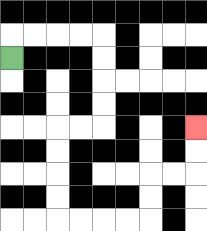{'start': '[0, 2]', 'end': '[8, 5]', 'path_directions': 'U,R,R,R,R,D,D,D,D,L,L,D,D,D,D,R,R,R,R,U,U,R,R,U,U', 'path_coordinates': '[[0, 2], [0, 1], [1, 1], [2, 1], [3, 1], [4, 1], [4, 2], [4, 3], [4, 4], [4, 5], [3, 5], [2, 5], [2, 6], [2, 7], [2, 8], [2, 9], [3, 9], [4, 9], [5, 9], [6, 9], [6, 8], [6, 7], [7, 7], [8, 7], [8, 6], [8, 5]]'}